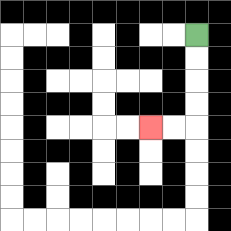{'start': '[8, 1]', 'end': '[6, 5]', 'path_directions': 'D,D,D,D,L,L', 'path_coordinates': '[[8, 1], [8, 2], [8, 3], [8, 4], [8, 5], [7, 5], [6, 5]]'}